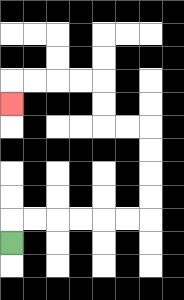{'start': '[0, 10]', 'end': '[0, 4]', 'path_directions': 'U,R,R,R,R,R,R,U,U,U,U,L,L,U,U,L,L,L,L,D', 'path_coordinates': '[[0, 10], [0, 9], [1, 9], [2, 9], [3, 9], [4, 9], [5, 9], [6, 9], [6, 8], [6, 7], [6, 6], [6, 5], [5, 5], [4, 5], [4, 4], [4, 3], [3, 3], [2, 3], [1, 3], [0, 3], [0, 4]]'}